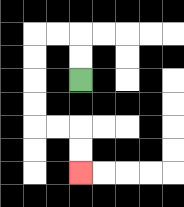{'start': '[3, 3]', 'end': '[3, 7]', 'path_directions': 'U,U,L,L,D,D,D,D,R,R,D,D', 'path_coordinates': '[[3, 3], [3, 2], [3, 1], [2, 1], [1, 1], [1, 2], [1, 3], [1, 4], [1, 5], [2, 5], [3, 5], [3, 6], [3, 7]]'}